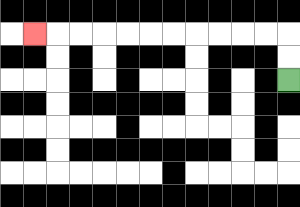{'start': '[12, 3]', 'end': '[1, 1]', 'path_directions': 'U,U,L,L,L,L,L,L,L,L,L,L,L', 'path_coordinates': '[[12, 3], [12, 2], [12, 1], [11, 1], [10, 1], [9, 1], [8, 1], [7, 1], [6, 1], [5, 1], [4, 1], [3, 1], [2, 1], [1, 1]]'}